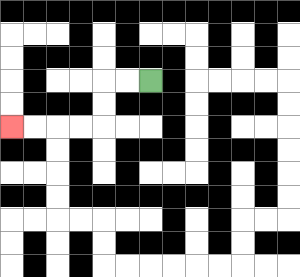{'start': '[6, 3]', 'end': '[0, 5]', 'path_directions': 'L,L,D,D,L,L,L,L', 'path_coordinates': '[[6, 3], [5, 3], [4, 3], [4, 4], [4, 5], [3, 5], [2, 5], [1, 5], [0, 5]]'}